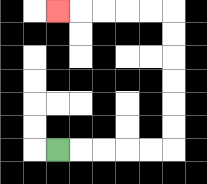{'start': '[2, 6]', 'end': '[2, 0]', 'path_directions': 'R,R,R,R,R,U,U,U,U,U,U,L,L,L,L,L', 'path_coordinates': '[[2, 6], [3, 6], [4, 6], [5, 6], [6, 6], [7, 6], [7, 5], [7, 4], [7, 3], [7, 2], [7, 1], [7, 0], [6, 0], [5, 0], [4, 0], [3, 0], [2, 0]]'}